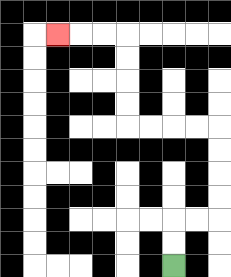{'start': '[7, 11]', 'end': '[2, 1]', 'path_directions': 'U,U,R,R,U,U,U,U,L,L,L,L,U,U,U,U,L,L,L', 'path_coordinates': '[[7, 11], [7, 10], [7, 9], [8, 9], [9, 9], [9, 8], [9, 7], [9, 6], [9, 5], [8, 5], [7, 5], [6, 5], [5, 5], [5, 4], [5, 3], [5, 2], [5, 1], [4, 1], [3, 1], [2, 1]]'}